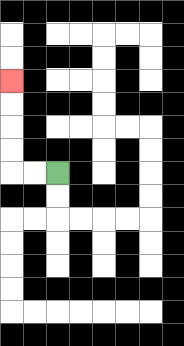{'start': '[2, 7]', 'end': '[0, 3]', 'path_directions': 'L,L,U,U,U,U', 'path_coordinates': '[[2, 7], [1, 7], [0, 7], [0, 6], [0, 5], [0, 4], [0, 3]]'}